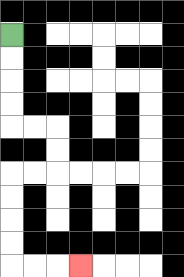{'start': '[0, 1]', 'end': '[3, 11]', 'path_directions': 'D,D,D,D,R,R,D,D,L,L,D,D,D,D,R,R,R', 'path_coordinates': '[[0, 1], [0, 2], [0, 3], [0, 4], [0, 5], [1, 5], [2, 5], [2, 6], [2, 7], [1, 7], [0, 7], [0, 8], [0, 9], [0, 10], [0, 11], [1, 11], [2, 11], [3, 11]]'}